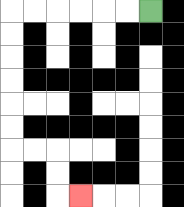{'start': '[6, 0]', 'end': '[3, 8]', 'path_directions': 'L,L,L,L,L,L,D,D,D,D,D,D,R,R,D,D,R', 'path_coordinates': '[[6, 0], [5, 0], [4, 0], [3, 0], [2, 0], [1, 0], [0, 0], [0, 1], [0, 2], [0, 3], [0, 4], [0, 5], [0, 6], [1, 6], [2, 6], [2, 7], [2, 8], [3, 8]]'}